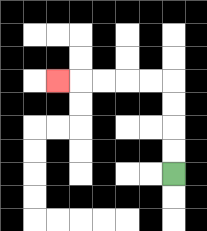{'start': '[7, 7]', 'end': '[2, 3]', 'path_directions': 'U,U,U,U,L,L,L,L,L', 'path_coordinates': '[[7, 7], [7, 6], [7, 5], [7, 4], [7, 3], [6, 3], [5, 3], [4, 3], [3, 3], [2, 3]]'}